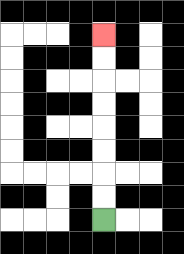{'start': '[4, 9]', 'end': '[4, 1]', 'path_directions': 'U,U,U,U,U,U,U,U', 'path_coordinates': '[[4, 9], [4, 8], [4, 7], [4, 6], [4, 5], [4, 4], [4, 3], [4, 2], [4, 1]]'}